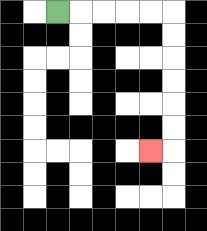{'start': '[2, 0]', 'end': '[6, 6]', 'path_directions': 'R,R,R,R,R,D,D,D,D,D,D,L', 'path_coordinates': '[[2, 0], [3, 0], [4, 0], [5, 0], [6, 0], [7, 0], [7, 1], [7, 2], [7, 3], [7, 4], [7, 5], [7, 6], [6, 6]]'}